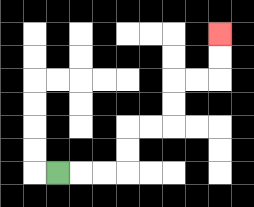{'start': '[2, 7]', 'end': '[9, 1]', 'path_directions': 'R,R,R,U,U,R,R,U,U,R,R,U,U', 'path_coordinates': '[[2, 7], [3, 7], [4, 7], [5, 7], [5, 6], [5, 5], [6, 5], [7, 5], [7, 4], [7, 3], [8, 3], [9, 3], [9, 2], [9, 1]]'}